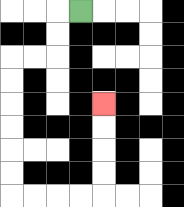{'start': '[3, 0]', 'end': '[4, 4]', 'path_directions': 'L,D,D,L,L,D,D,D,D,D,D,R,R,R,R,U,U,U,U', 'path_coordinates': '[[3, 0], [2, 0], [2, 1], [2, 2], [1, 2], [0, 2], [0, 3], [0, 4], [0, 5], [0, 6], [0, 7], [0, 8], [1, 8], [2, 8], [3, 8], [4, 8], [4, 7], [4, 6], [4, 5], [4, 4]]'}